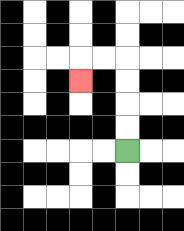{'start': '[5, 6]', 'end': '[3, 3]', 'path_directions': 'U,U,U,U,L,L,D', 'path_coordinates': '[[5, 6], [5, 5], [5, 4], [5, 3], [5, 2], [4, 2], [3, 2], [3, 3]]'}